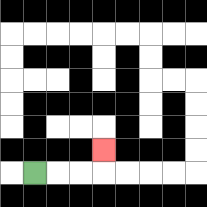{'start': '[1, 7]', 'end': '[4, 6]', 'path_directions': 'R,R,R,U', 'path_coordinates': '[[1, 7], [2, 7], [3, 7], [4, 7], [4, 6]]'}